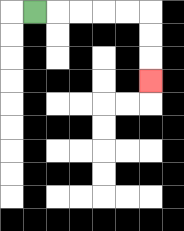{'start': '[1, 0]', 'end': '[6, 3]', 'path_directions': 'R,R,R,R,R,D,D,D', 'path_coordinates': '[[1, 0], [2, 0], [3, 0], [4, 0], [5, 0], [6, 0], [6, 1], [6, 2], [6, 3]]'}